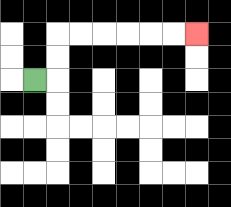{'start': '[1, 3]', 'end': '[8, 1]', 'path_directions': 'R,U,U,R,R,R,R,R,R', 'path_coordinates': '[[1, 3], [2, 3], [2, 2], [2, 1], [3, 1], [4, 1], [5, 1], [6, 1], [7, 1], [8, 1]]'}